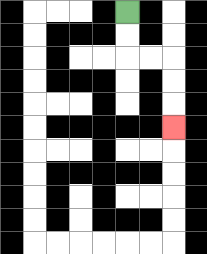{'start': '[5, 0]', 'end': '[7, 5]', 'path_directions': 'D,D,R,R,D,D,D', 'path_coordinates': '[[5, 0], [5, 1], [5, 2], [6, 2], [7, 2], [7, 3], [7, 4], [7, 5]]'}